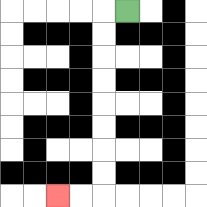{'start': '[5, 0]', 'end': '[2, 8]', 'path_directions': 'L,D,D,D,D,D,D,D,D,L,L', 'path_coordinates': '[[5, 0], [4, 0], [4, 1], [4, 2], [4, 3], [4, 4], [4, 5], [4, 6], [4, 7], [4, 8], [3, 8], [2, 8]]'}